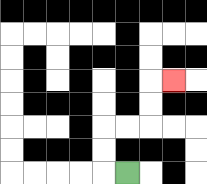{'start': '[5, 7]', 'end': '[7, 3]', 'path_directions': 'L,U,U,R,R,U,U,R', 'path_coordinates': '[[5, 7], [4, 7], [4, 6], [4, 5], [5, 5], [6, 5], [6, 4], [6, 3], [7, 3]]'}